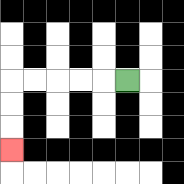{'start': '[5, 3]', 'end': '[0, 6]', 'path_directions': 'L,L,L,L,L,D,D,D', 'path_coordinates': '[[5, 3], [4, 3], [3, 3], [2, 3], [1, 3], [0, 3], [0, 4], [0, 5], [0, 6]]'}